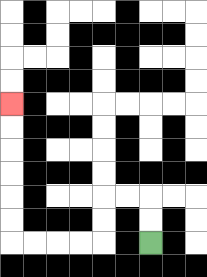{'start': '[6, 10]', 'end': '[0, 4]', 'path_directions': 'U,U,L,L,D,D,L,L,L,L,U,U,U,U,U,U', 'path_coordinates': '[[6, 10], [6, 9], [6, 8], [5, 8], [4, 8], [4, 9], [4, 10], [3, 10], [2, 10], [1, 10], [0, 10], [0, 9], [0, 8], [0, 7], [0, 6], [0, 5], [0, 4]]'}